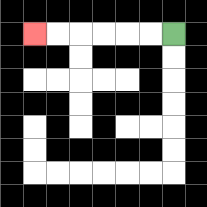{'start': '[7, 1]', 'end': '[1, 1]', 'path_directions': 'L,L,L,L,L,L', 'path_coordinates': '[[7, 1], [6, 1], [5, 1], [4, 1], [3, 1], [2, 1], [1, 1]]'}